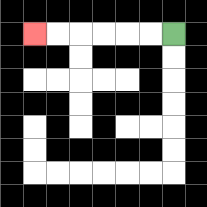{'start': '[7, 1]', 'end': '[1, 1]', 'path_directions': 'L,L,L,L,L,L', 'path_coordinates': '[[7, 1], [6, 1], [5, 1], [4, 1], [3, 1], [2, 1], [1, 1]]'}